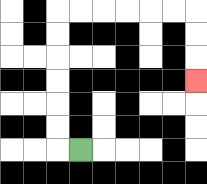{'start': '[3, 6]', 'end': '[8, 3]', 'path_directions': 'L,U,U,U,U,U,U,R,R,R,R,R,R,D,D,D', 'path_coordinates': '[[3, 6], [2, 6], [2, 5], [2, 4], [2, 3], [2, 2], [2, 1], [2, 0], [3, 0], [4, 0], [5, 0], [6, 0], [7, 0], [8, 0], [8, 1], [8, 2], [8, 3]]'}